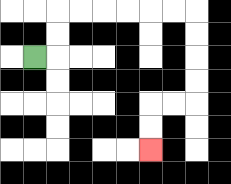{'start': '[1, 2]', 'end': '[6, 6]', 'path_directions': 'R,U,U,R,R,R,R,R,R,D,D,D,D,L,L,D,D', 'path_coordinates': '[[1, 2], [2, 2], [2, 1], [2, 0], [3, 0], [4, 0], [5, 0], [6, 0], [7, 0], [8, 0], [8, 1], [8, 2], [8, 3], [8, 4], [7, 4], [6, 4], [6, 5], [6, 6]]'}